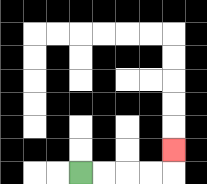{'start': '[3, 7]', 'end': '[7, 6]', 'path_directions': 'R,R,R,R,U', 'path_coordinates': '[[3, 7], [4, 7], [5, 7], [6, 7], [7, 7], [7, 6]]'}